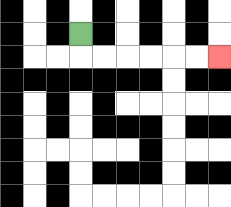{'start': '[3, 1]', 'end': '[9, 2]', 'path_directions': 'D,R,R,R,R,R,R', 'path_coordinates': '[[3, 1], [3, 2], [4, 2], [5, 2], [6, 2], [7, 2], [8, 2], [9, 2]]'}